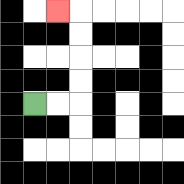{'start': '[1, 4]', 'end': '[2, 0]', 'path_directions': 'R,R,U,U,U,U,L', 'path_coordinates': '[[1, 4], [2, 4], [3, 4], [3, 3], [3, 2], [3, 1], [3, 0], [2, 0]]'}